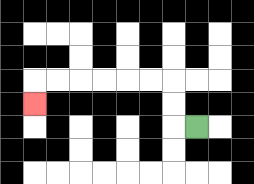{'start': '[8, 5]', 'end': '[1, 4]', 'path_directions': 'L,U,U,L,L,L,L,L,L,D', 'path_coordinates': '[[8, 5], [7, 5], [7, 4], [7, 3], [6, 3], [5, 3], [4, 3], [3, 3], [2, 3], [1, 3], [1, 4]]'}